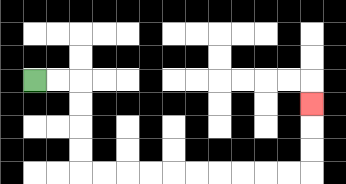{'start': '[1, 3]', 'end': '[13, 4]', 'path_directions': 'R,R,D,D,D,D,R,R,R,R,R,R,R,R,R,R,U,U,U', 'path_coordinates': '[[1, 3], [2, 3], [3, 3], [3, 4], [3, 5], [3, 6], [3, 7], [4, 7], [5, 7], [6, 7], [7, 7], [8, 7], [9, 7], [10, 7], [11, 7], [12, 7], [13, 7], [13, 6], [13, 5], [13, 4]]'}